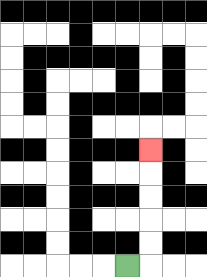{'start': '[5, 11]', 'end': '[6, 6]', 'path_directions': 'R,U,U,U,U,U', 'path_coordinates': '[[5, 11], [6, 11], [6, 10], [6, 9], [6, 8], [6, 7], [6, 6]]'}